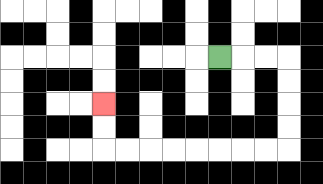{'start': '[9, 2]', 'end': '[4, 4]', 'path_directions': 'R,R,R,D,D,D,D,L,L,L,L,L,L,L,L,U,U', 'path_coordinates': '[[9, 2], [10, 2], [11, 2], [12, 2], [12, 3], [12, 4], [12, 5], [12, 6], [11, 6], [10, 6], [9, 6], [8, 6], [7, 6], [6, 6], [5, 6], [4, 6], [4, 5], [4, 4]]'}